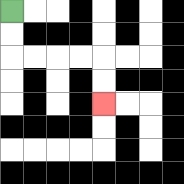{'start': '[0, 0]', 'end': '[4, 4]', 'path_directions': 'D,D,R,R,R,R,D,D', 'path_coordinates': '[[0, 0], [0, 1], [0, 2], [1, 2], [2, 2], [3, 2], [4, 2], [4, 3], [4, 4]]'}